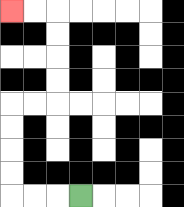{'start': '[3, 8]', 'end': '[0, 0]', 'path_directions': 'L,L,L,U,U,U,U,R,R,U,U,U,U,L,L', 'path_coordinates': '[[3, 8], [2, 8], [1, 8], [0, 8], [0, 7], [0, 6], [0, 5], [0, 4], [1, 4], [2, 4], [2, 3], [2, 2], [2, 1], [2, 0], [1, 0], [0, 0]]'}